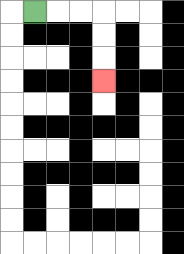{'start': '[1, 0]', 'end': '[4, 3]', 'path_directions': 'R,R,R,D,D,D', 'path_coordinates': '[[1, 0], [2, 0], [3, 0], [4, 0], [4, 1], [4, 2], [4, 3]]'}